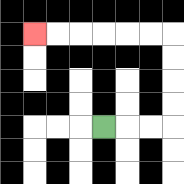{'start': '[4, 5]', 'end': '[1, 1]', 'path_directions': 'R,R,R,U,U,U,U,L,L,L,L,L,L', 'path_coordinates': '[[4, 5], [5, 5], [6, 5], [7, 5], [7, 4], [7, 3], [7, 2], [7, 1], [6, 1], [5, 1], [4, 1], [3, 1], [2, 1], [1, 1]]'}